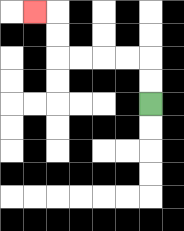{'start': '[6, 4]', 'end': '[1, 0]', 'path_directions': 'U,U,L,L,L,L,U,U,L', 'path_coordinates': '[[6, 4], [6, 3], [6, 2], [5, 2], [4, 2], [3, 2], [2, 2], [2, 1], [2, 0], [1, 0]]'}